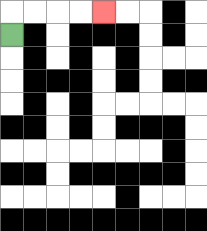{'start': '[0, 1]', 'end': '[4, 0]', 'path_directions': 'U,R,R,R,R', 'path_coordinates': '[[0, 1], [0, 0], [1, 0], [2, 0], [3, 0], [4, 0]]'}